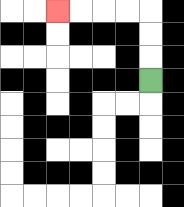{'start': '[6, 3]', 'end': '[2, 0]', 'path_directions': 'U,U,U,L,L,L,L', 'path_coordinates': '[[6, 3], [6, 2], [6, 1], [6, 0], [5, 0], [4, 0], [3, 0], [2, 0]]'}